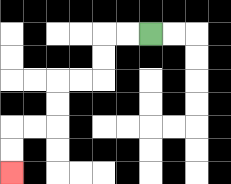{'start': '[6, 1]', 'end': '[0, 7]', 'path_directions': 'L,L,D,D,L,L,D,D,L,L,D,D', 'path_coordinates': '[[6, 1], [5, 1], [4, 1], [4, 2], [4, 3], [3, 3], [2, 3], [2, 4], [2, 5], [1, 5], [0, 5], [0, 6], [0, 7]]'}